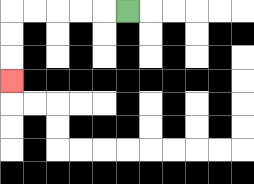{'start': '[5, 0]', 'end': '[0, 3]', 'path_directions': 'L,L,L,L,L,D,D,D', 'path_coordinates': '[[5, 0], [4, 0], [3, 0], [2, 0], [1, 0], [0, 0], [0, 1], [0, 2], [0, 3]]'}